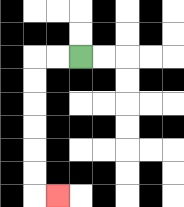{'start': '[3, 2]', 'end': '[2, 8]', 'path_directions': 'L,L,D,D,D,D,D,D,R', 'path_coordinates': '[[3, 2], [2, 2], [1, 2], [1, 3], [1, 4], [1, 5], [1, 6], [1, 7], [1, 8], [2, 8]]'}